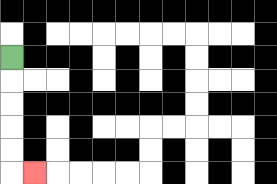{'start': '[0, 2]', 'end': '[1, 7]', 'path_directions': 'D,D,D,D,D,R', 'path_coordinates': '[[0, 2], [0, 3], [0, 4], [0, 5], [0, 6], [0, 7], [1, 7]]'}